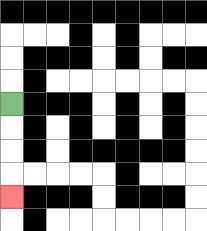{'start': '[0, 4]', 'end': '[0, 8]', 'path_directions': 'D,D,D,D', 'path_coordinates': '[[0, 4], [0, 5], [0, 6], [0, 7], [0, 8]]'}